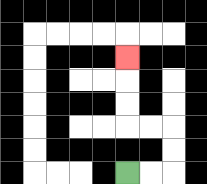{'start': '[5, 7]', 'end': '[5, 2]', 'path_directions': 'R,R,U,U,L,L,U,U,U', 'path_coordinates': '[[5, 7], [6, 7], [7, 7], [7, 6], [7, 5], [6, 5], [5, 5], [5, 4], [5, 3], [5, 2]]'}